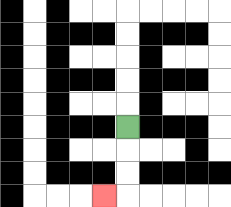{'start': '[5, 5]', 'end': '[4, 8]', 'path_directions': 'D,D,D,L', 'path_coordinates': '[[5, 5], [5, 6], [5, 7], [5, 8], [4, 8]]'}